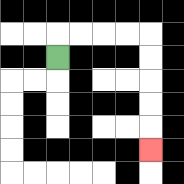{'start': '[2, 2]', 'end': '[6, 6]', 'path_directions': 'U,R,R,R,R,D,D,D,D,D', 'path_coordinates': '[[2, 2], [2, 1], [3, 1], [4, 1], [5, 1], [6, 1], [6, 2], [6, 3], [6, 4], [6, 5], [6, 6]]'}